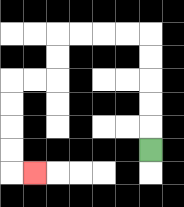{'start': '[6, 6]', 'end': '[1, 7]', 'path_directions': 'U,U,U,U,U,L,L,L,L,D,D,L,L,D,D,D,D,R', 'path_coordinates': '[[6, 6], [6, 5], [6, 4], [6, 3], [6, 2], [6, 1], [5, 1], [4, 1], [3, 1], [2, 1], [2, 2], [2, 3], [1, 3], [0, 3], [0, 4], [0, 5], [0, 6], [0, 7], [1, 7]]'}